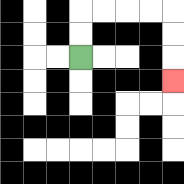{'start': '[3, 2]', 'end': '[7, 3]', 'path_directions': 'U,U,R,R,R,R,D,D,D', 'path_coordinates': '[[3, 2], [3, 1], [3, 0], [4, 0], [5, 0], [6, 0], [7, 0], [7, 1], [7, 2], [7, 3]]'}